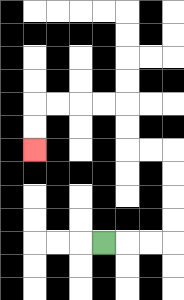{'start': '[4, 10]', 'end': '[1, 6]', 'path_directions': 'R,R,R,U,U,U,U,L,L,U,U,L,L,L,L,D,D', 'path_coordinates': '[[4, 10], [5, 10], [6, 10], [7, 10], [7, 9], [7, 8], [7, 7], [7, 6], [6, 6], [5, 6], [5, 5], [5, 4], [4, 4], [3, 4], [2, 4], [1, 4], [1, 5], [1, 6]]'}